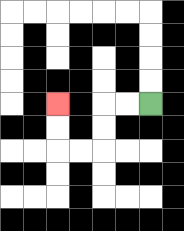{'start': '[6, 4]', 'end': '[2, 4]', 'path_directions': 'L,L,D,D,L,L,U,U', 'path_coordinates': '[[6, 4], [5, 4], [4, 4], [4, 5], [4, 6], [3, 6], [2, 6], [2, 5], [2, 4]]'}